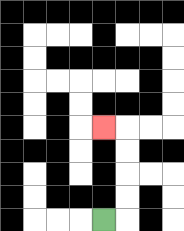{'start': '[4, 9]', 'end': '[4, 5]', 'path_directions': 'R,U,U,U,U,L', 'path_coordinates': '[[4, 9], [5, 9], [5, 8], [5, 7], [5, 6], [5, 5], [4, 5]]'}